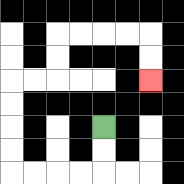{'start': '[4, 5]', 'end': '[6, 3]', 'path_directions': 'D,D,L,L,L,L,U,U,U,U,R,R,U,U,R,R,R,R,D,D', 'path_coordinates': '[[4, 5], [4, 6], [4, 7], [3, 7], [2, 7], [1, 7], [0, 7], [0, 6], [0, 5], [0, 4], [0, 3], [1, 3], [2, 3], [2, 2], [2, 1], [3, 1], [4, 1], [5, 1], [6, 1], [6, 2], [6, 3]]'}